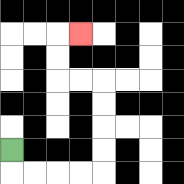{'start': '[0, 6]', 'end': '[3, 1]', 'path_directions': 'D,R,R,R,R,U,U,U,U,L,L,U,U,R', 'path_coordinates': '[[0, 6], [0, 7], [1, 7], [2, 7], [3, 7], [4, 7], [4, 6], [4, 5], [4, 4], [4, 3], [3, 3], [2, 3], [2, 2], [2, 1], [3, 1]]'}